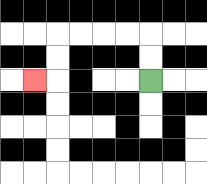{'start': '[6, 3]', 'end': '[1, 3]', 'path_directions': 'U,U,L,L,L,L,D,D,L', 'path_coordinates': '[[6, 3], [6, 2], [6, 1], [5, 1], [4, 1], [3, 1], [2, 1], [2, 2], [2, 3], [1, 3]]'}